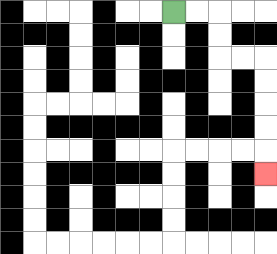{'start': '[7, 0]', 'end': '[11, 7]', 'path_directions': 'R,R,D,D,R,R,D,D,D,D,D', 'path_coordinates': '[[7, 0], [8, 0], [9, 0], [9, 1], [9, 2], [10, 2], [11, 2], [11, 3], [11, 4], [11, 5], [11, 6], [11, 7]]'}